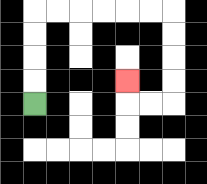{'start': '[1, 4]', 'end': '[5, 3]', 'path_directions': 'U,U,U,U,R,R,R,R,R,R,D,D,D,D,L,L,U', 'path_coordinates': '[[1, 4], [1, 3], [1, 2], [1, 1], [1, 0], [2, 0], [3, 0], [4, 0], [5, 0], [6, 0], [7, 0], [7, 1], [7, 2], [7, 3], [7, 4], [6, 4], [5, 4], [5, 3]]'}